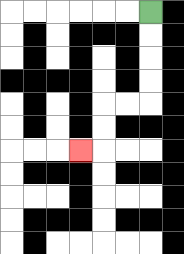{'start': '[6, 0]', 'end': '[3, 6]', 'path_directions': 'D,D,D,D,L,L,D,D,L', 'path_coordinates': '[[6, 0], [6, 1], [6, 2], [6, 3], [6, 4], [5, 4], [4, 4], [4, 5], [4, 6], [3, 6]]'}